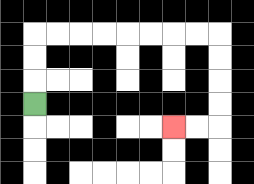{'start': '[1, 4]', 'end': '[7, 5]', 'path_directions': 'U,U,U,R,R,R,R,R,R,R,R,D,D,D,D,L,L', 'path_coordinates': '[[1, 4], [1, 3], [1, 2], [1, 1], [2, 1], [3, 1], [4, 1], [5, 1], [6, 1], [7, 1], [8, 1], [9, 1], [9, 2], [9, 3], [9, 4], [9, 5], [8, 5], [7, 5]]'}